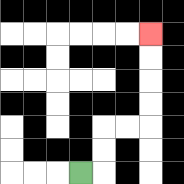{'start': '[3, 7]', 'end': '[6, 1]', 'path_directions': 'R,U,U,R,R,U,U,U,U', 'path_coordinates': '[[3, 7], [4, 7], [4, 6], [4, 5], [5, 5], [6, 5], [6, 4], [6, 3], [6, 2], [6, 1]]'}